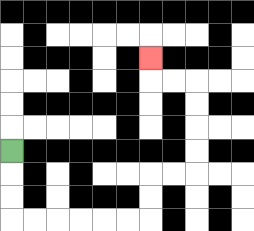{'start': '[0, 6]', 'end': '[6, 2]', 'path_directions': 'D,D,D,R,R,R,R,R,R,U,U,R,R,U,U,U,U,L,L,U', 'path_coordinates': '[[0, 6], [0, 7], [0, 8], [0, 9], [1, 9], [2, 9], [3, 9], [4, 9], [5, 9], [6, 9], [6, 8], [6, 7], [7, 7], [8, 7], [8, 6], [8, 5], [8, 4], [8, 3], [7, 3], [6, 3], [6, 2]]'}